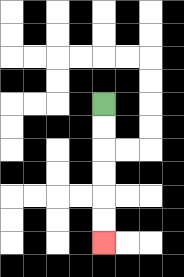{'start': '[4, 4]', 'end': '[4, 10]', 'path_directions': 'D,D,D,D,D,D', 'path_coordinates': '[[4, 4], [4, 5], [4, 6], [4, 7], [4, 8], [4, 9], [4, 10]]'}